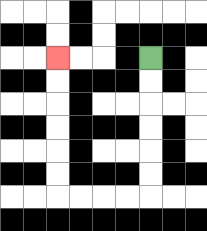{'start': '[6, 2]', 'end': '[2, 2]', 'path_directions': 'D,D,D,D,D,D,L,L,L,L,U,U,U,U,U,U', 'path_coordinates': '[[6, 2], [6, 3], [6, 4], [6, 5], [6, 6], [6, 7], [6, 8], [5, 8], [4, 8], [3, 8], [2, 8], [2, 7], [2, 6], [2, 5], [2, 4], [2, 3], [2, 2]]'}